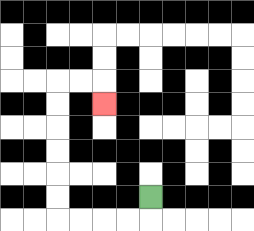{'start': '[6, 8]', 'end': '[4, 4]', 'path_directions': 'D,L,L,L,L,U,U,U,U,U,U,R,R,D', 'path_coordinates': '[[6, 8], [6, 9], [5, 9], [4, 9], [3, 9], [2, 9], [2, 8], [2, 7], [2, 6], [2, 5], [2, 4], [2, 3], [3, 3], [4, 3], [4, 4]]'}